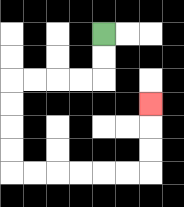{'start': '[4, 1]', 'end': '[6, 4]', 'path_directions': 'D,D,L,L,L,L,D,D,D,D,R,R,R,R,R,R,U,U,U', 'path_coordinates': '[[4, 1], [4, 2], [4, 3], [3, 3], [2, 3], [1, 3], [0, 3], [0, 4], [0, 5], [0, 6], [0, 7], [1, 7], [2, 7], [3, 7], [4, 7], [5, 7], [6, 7], [6, 6], [6, 5], [6, 4]]'}